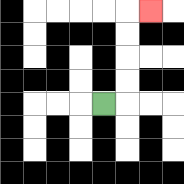{'start': '[4, 4]', 'end': '[6, 0]', 'path_directions': 'R,U,U,U,U,R', 'path_coordinates': '[[4, 4], [5, 4], [5, 3], [5, 2], [5, 1], [5, 0], [6, 0]]'}